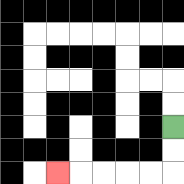{'start': '[7, 5]', 'end': '[2, 7]', 'path_directions': 'D,D,L,L,L,L,L', 'path_coordinates': '[[7, 5], [7, 6], [7, 7], [6, 7], [5, 7], [4, 7], [3, 7], [2, 7]]'}